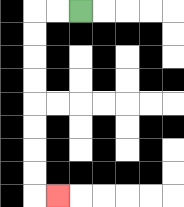{'start': '[3, 0]', 'end': '[2, 8]', 'path_directions': 'L,L,D,D,D,D,D,D,D,D,R', 'path_coordinates': '[[3, 0], [2, 0], [1, 0], [1, 1], [1, 2], [1, 3], [1, 4], [1, 5], [1, 6], [1, 7], [1, 8], [2, 8]]'}